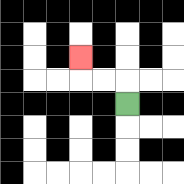{'start': '[5, 4]', 'end': '[3, 2]', 'path_directions': 'U,L,L,U', 'path_coordinates': '[[5, 4], [5, 3], [4, 3], [3, 3], [3, 2]]'}